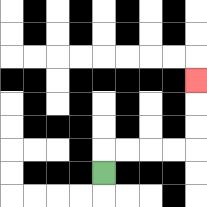{'start': '[4, 7]', 'end': '[8, 3]', 'path_directions': 'U,R,R,R,R,U,U,U', 'path_coordinates': '[[4, 7], [4, 6], [5, 6], [6, 6], [7, 6], [8, 6], [8, 5], [8, 4], [8, 3]]'}